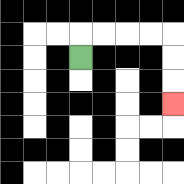{'start': '[3, 2]', 'end': '[7, 4]', 'path_directions': 'U,R,R,R,R,D,D,D', 'path_coordinates': '[[3, 2], [3, 1], [4, 1], [5, 1], [6, 1], [7, 1], [7, 2], [7, 3], [7, 4]]'}